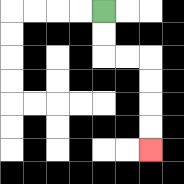{'start': '[4, 0]', 'end': '[6, 6]', 'path_directions': 'D,D,R,R,D,D,D,D', 'path_coordinates': '[[4, 0], [4, 1], [4, 2], [5, 2], [6, 2], [6, 3], [6, 4], [6, 5], [6, 6]]'}